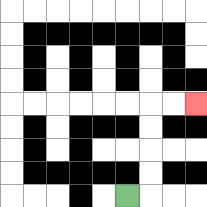{'start': '[5, 8]', 'end': '[8, 4]', 'path_directions': 'R,U,U,U,U,R,R', 'path_coordinates': '[[5, 8], [6, 8], [6, 7], [6, 6], [6, 5], [6, 4], [7, 4], [8, 4]]'}